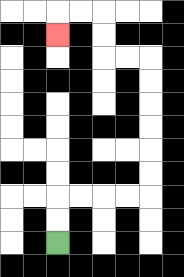{'start': '[2, 10]', 'end': '[2, 1]', 'path_directions': 'U,U,R,R,R,R,U,U,U,U,U,U,L,L,U,U,L,L,D', 'path_coordinates': '[[2, 10], [2, 9], [2, 8], [3, 8], [4, 8], [5, 8], [6, 8], [6, 7], [6, 6], [6, 5], [6, 4], [6, 3], [6, 2], [5, 2], [4, 2], [4, 1], [4, 0], [3, 0], [2, 0], [2, 1]]'}